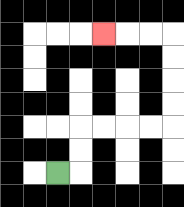{'start': '[2, 7]', 'end': '[4, 1]', 'path_directions': 'R,U,U,R,R,R,R,U,U,U,U,L,L,L', 'path_coordinates': '[[2, 7], [3, 7], [3, 6], [3, 5], [4, 5], [5, 5], [6, 5], [7, 5], [7, 4], [7, 3], [7, 2], [7, 1], [6, 1], [5, 1], [4, 1]]'}